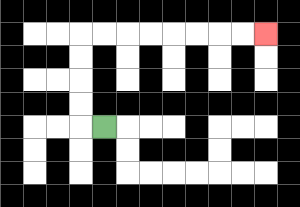{'start': '[4, 5]', 'end': '[11, 1]', 'path_directions': 'L,U,U,U,U,R,R,R,R,R,R,R,R', 'path_coordinates': '[[4, 5], [3, 5], [3, 4], [3, 3], [3, 2], [3, 1], [4, 1], [5, 1], [6, 1], [7, 1], [8, 1], [9, 1], [10, 1], [11, 1]]'}